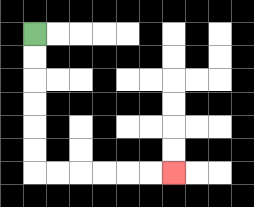{'start': '[1, 1]', 'end': '[7, 7]', 'path_directions': 'D,D,D,D,D,D,R,R,R,R,R,R', 'path_coordinates': '[[1, 1], [1, 2], [1, 3], [1, 4], [1, 5], [1, 6], [1, 7], [2, 7], [3, 7], [4, 7], [5, 7], [6, 7], [7, 7]]'}